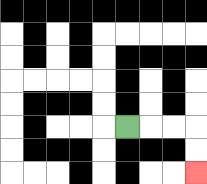{'start': '[5, 5]', 'end': '[8, 7]', 'path_directions': 'R,R,R,D,D', 'path_coordinates': '[[5, 5], [6, 5], [7, 5], [8, 5], [8, 6], [8, 7]]'}